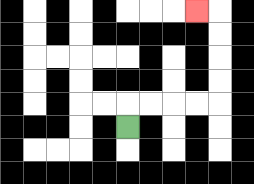{'start': '[5, 5]', 'end': '[8, 0]', 'path_directions': 'U,R,R,R,R,U,U,U,U,L', 'path_coordinates': '[[5, 5], [5, 4], [6, 4], [7, 4], [8, 4], [9, 4], [9, 3], [9, 2], [9, 1], [9, 0], [8, 0]]'}